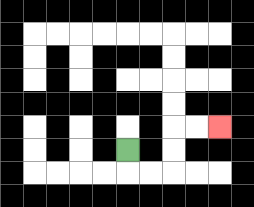{'start': '[5, 6]', 'end': '[9, 5]', 'path_directions': 'D,R,R,U,U,R,R', 'path_coordinates': '[[5, 6], [5, 7], [6, 7], [7, 7], [7, 6], [7, 5], [8, 5], [9, 5]]'}